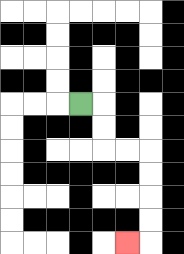{'start': '[3, 4]', 'end': '[5, 10]', 'path_directions': 'R,D,D,R,R,D,D,D,D,L', 'path_coordinates': '[[3, 4], [4, 4], [4, 5], [4, 6], [5, 6], [6, 6], [6, 7], [6, 8], [6, 9], [6, 10], [5, 10]]'}